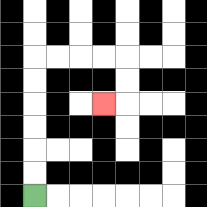{'start': '[1, 8]', 'end': '[4, 4]', 'path_directions': 'U,U,U,U,U,U,R,R,R,R,D,D,L', 'path_coordinates': '[[1, 8], [1, 7], [1, 6], [1, 5], [1, 4], [1, 3], [1, 2], [2, 2], [3, 2], [4, 2], [5, 2], [5, 3], [5, 4], [4, 4]]'}